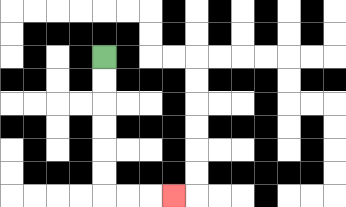{'start': '[4, 2]', 'end': '[7, 8]', 'path_directions': 'D,D,D,D,D,D,R,R,R', 'path_coordinates': '[[4, 2], [4, 3], [4, 4], [4, 5], [4, 6], [4, 7], [4, 8], [5, 8], [6, 8], [7, 8]]'}